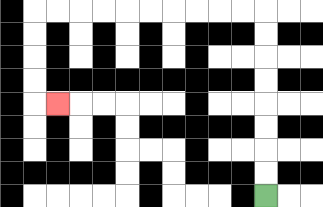{'start': '[11, 8]', 'end': '[2, 4]', 'path_directions': 'U,U,U,U,U,U,U,U,L,L,L,L,L,L,L,L,L,L,D,D,D,D,R', 'path_coordinates': '[[11, 8], [11, 7], [11, 6], [11, 5], [11, 4], [11, 3], [11, 2], [11, 1], [11, 0], [10, 0], [9, 0], [8, 0], [7, 0], [6, 0], [5, 0], [4, 0], [3, 0], [2, 0], [1, 0], [1, 1], [1, 2], [1, 3], [1, 4], [2, 4]]'}